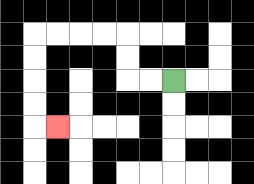{'start': '[7, 3]', 'end': '[2, 5]', 'path_directions': 'L,L,U,U,L,L,L,L,D,D,D,D,R', 'path_coordinates': '[[7, 3], [6, 3], [5, 3], [5, 2], [5, 1], [4, 1], [3, 1], [2, 1], [1, 1], [1, 2], [1, 3], [1, 4], [1, 5], [2, 5]]'}